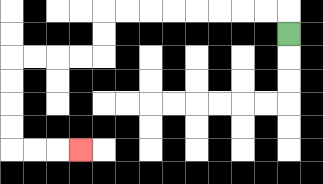{'start': '[12, 1]', 'end': '[3, 6]', 'path_directions': 'U,L,L,L,L,L,L,L,L,D,D,L,L,L,L,D,D,D,D,R,R,R', 'path_coordinates': '[[12, 1], [12, 0], [11, 0], [10, 0], [9, 0], [8, 0], [7, 0], [6, 0], [5, 0], [4, 0], [4, 1], [4, 2], [3, 2], [2, 2], [1, 2], [0, 2], [0, 3], [0, 4], [0, 5], [0, 6], [1, 6], [2, 6], [3, 6]]'}